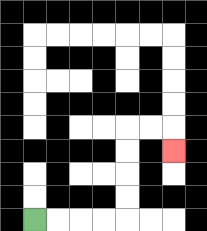{'start': '[1, 9]', 'end': '[7, 6]', 'path_directions': 'R,R,R,R,U,U,U,U,R,R,D', 'path_coordinates': '[[1, 9], [2, 9], [3, 9], [4, 9], [5, 9], [5, 8], [5, 7], [5, 6], [5, 5], [6, 5], [7, 5], [7, 6]]'}